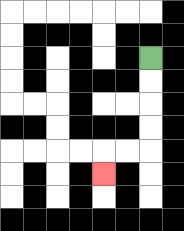{'start': '[6, 2]', 'end': '[4, 7]', 'path_directions': 'D,D,D,D,L,L,D', 'path_coordinates': '[[6, 2], [6, 3], [6, 4], [6, 5], [6, 6], [5, 6], [4, 6], [4, 7]]'}